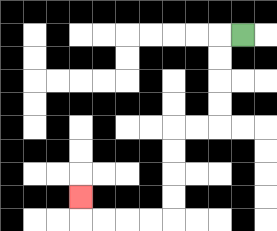{'start': '[10, 1]', 'end': '[3, 8]', 'path_directions': 'L,D,D,D,D,L,L,D,D,D,D,L,L,L,L,U', 'path_coordinates': '[[10, 1], [9, 1], [9, 2], [9, 3], [9, 4], [9, 5], [8, 5], [7, 5], [7, 6], [7, 7], [7, 8], [7, 9], [6, 9], [5, 9], [4, 9], [3, 9], [3, 8]]'}